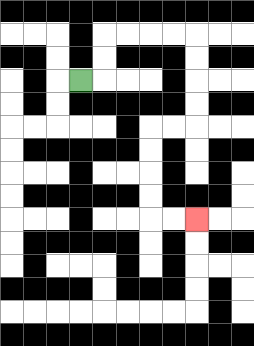{'start': '[3, 3]', 'end': '[8, 9]', 'path_directions': 'R,U,U,R,R,R,R,D,D,D,D,L,L,D,D,D,D,R,R', 'path_coordinates': '[[3, 3], [4, 3], [4, 2], [4, 1], [5, 1], [6, 1], [7, 1], [8, 1], [8, 2], [8, 3], [8, 4], [8, 5], [7, 5], [6, 5], [6, 6], [6, 7], [6, 8], [6, 9], [7, 9], [8, 9]]'}